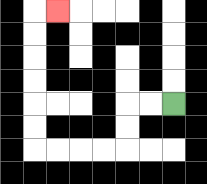{'start': '[7, 4]', 'end': '[2, 0]', 'path_directions': 'L,L,D,D,L,L,L,L,U,U,U,U,U,U,R', 'path_coordinates': '[[7, 4], [6, 4], [5, 4], [5, 5], [5, 6], [4, 6], [3, 6], [2, 6], [1, 6], [1, 5], [1, 4], [1, 3], [1, 2], [1, 1], [1, 0], [2, 0]]'}